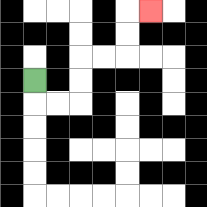{'start': '[1, 3]', 'end': '[6, 0]', 'path_directions': 'D,R,R,U,U,R,R,U,U,R', 'path_coordinates': '[[1, 3], [1, 4], [2, 4], [3, 4], [3, 3], [3, 2], [4, 2], [5, 2], [5, 1], [5, 0], [6, 0]]'}